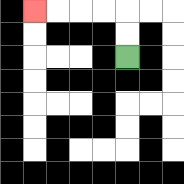{'start': '[5, 2]', 'end': '[1, 0]', 'path_directions': 'U,U,L,L,L,L', 'path_coordinates': '[[5, 2], [5, 1], [5, 0], [4, 0], [3, 0], [2, 0], [1, 0]]'}